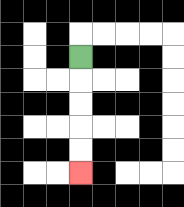{'start': '[3, 2]', 'end': '[3, 7]', 'path_directions': 'D,D,D,D,D', 'path_coordinates': '[[3, 2], [3, 3], [3, 4], [3, 5], [3, 6], [3, 7]]'}